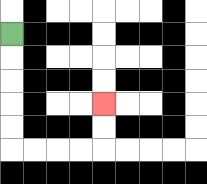{'start': '[0, 1]', 'end': '[4, 4]', 'path_directions': 'D,D,D,D,D,R,R,R,R,U,U', 'path_coordinates': '[[0, 1], [0, 2], [0, 3], [0, 4], [0, 5], [0, 6], [1, 6], [2, 6], [3, 6], [4, 6], [4, 5], [4, 4]]'}